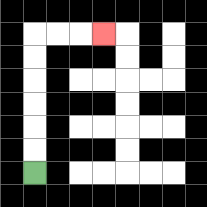{'start': '[1, 7]', 'end': '[4, 1]', 'path_directions': 'U,U,U,U,U,U,R,R,R', 'path_coordinates': '[[1, 7], [1, 6], [1, 5], [1, 4], [1, 3], [1, 2], [1, 1], [2, 1], [3, 1], [4, 1]]'}